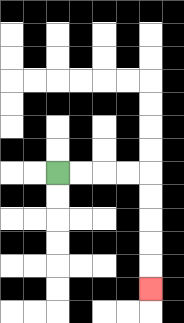{'start': '[2, 7]', 'end': '[6, 12]', 'path_directions': 'R,R,R,R,D,D,D,D,D', 'path_coordinates': '[[2, 7], [3, 7], [4, 7], [5, 7], [6, 7], [6, 8], [6, 9], [6, 10], [6, 11], [6, 12]]'}